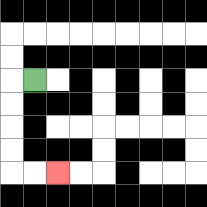{'start': '[1, 3]', 'end': '[2, 7]', 'path_directions': 'L,D,D,D,D,R,R', 'path_coordinates': '[[1, 3], [0, 3], [0, 4], [0, 5], [0, 6], [0, 7], [1, 7], [2, 7]]'}